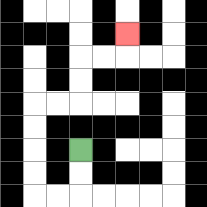{'start': '[3, 6]', 'end': '[5, 1]', 'path_directions': 'D,D,L,L,U,U,U,U,R,R,U,U,R,R,U', 'path_coordinates': '[[3, 6], [3, 7], [3, 8], [2, 8], [1, 8], [1, 7], [1, 6], [1, 5], [1, 4], [2, 4], [3, 4], [3, 3], [3, 2], [4, 2], [5, 2], [5, 1]]'}